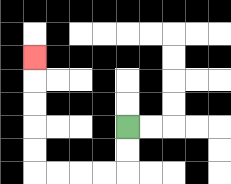{'start': '[5, 5]', 'end': '[1, 2]', 'path_directions': 'D,D,L,L,L,L,U,U,U,U,U', 'path_coordinates': '[[5, 5], [5, 6], [5, 7], [4, 7], [3, 7], [2, 7], [1, 7], [1, 6], [1, 5], [1, 4], [1, 3], [1, 2]]'}